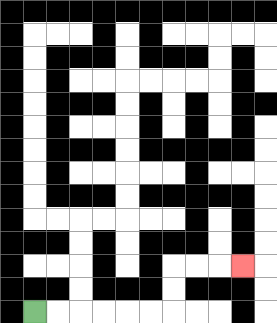{'start': '[1, 13]', 'end': '[10, 11]', 'path_directions': 'R,R,R,R,R,R,U,U,R,R,R', 'path_coordinates': '[[1, 13], [2, 13], [3, 13], [4, 13], [5, 13], [6, 13], [7, 13], [7, 12], [7, 11], [8, 11], [9, 11], [10, 11]]'}